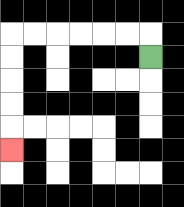{'start': '[6, 2]', 'end': '[0, 6]', 'path_directions': 'U,L,L,L,L,L,L,D,D,D,D,D', 'path_coordinates': '[[6, 2], [6, 1], [5, 1], [4, 1], [3, 1], [2, 1], [1, 1], [0, 1], [0, 2], [0, 3], [0, 4], [0, 5], [0, 6]]'}